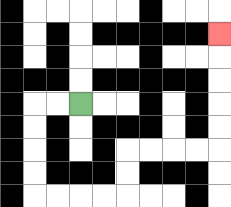{'start': '[3, 4]', 'end': '[9, 1]', 'path_directions': 'L,L,D,D,D,D,R,R,R,R,U,U,R,R,R,R,U,U,U,U,U', 'path_coordinates': '[[3, 4], [2, 4], [1, 4], [1, 5], [1, 6], [1, 7], [1, 8], [2, 8], [3, 8], [4, 8], [5, 8], [5, 7], [5, 6], [6, 6], [7, 6], [8, 6], [9, 6], [9, 5], [9, 4], [9, 3], [9, 2], [9, 1]]'}